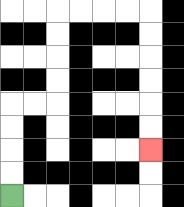{'start': '[0, 8]', 'end': '[6, 6]', 'path_directions': 'U,U,U,U,R,R,U,U,U,U,R,R,R,R,D,D,D,D,D,D', 'path_coordinates': '[[0, 8], [0, 7], [0, 6], [0, 5], [0, 4], [1, 4], [2, 4], [2, 3], [2, 2], [2, 1], [2, 0], [3, 0], [4, 0], [5, 0], [6, 0], [6, 1], [6, 2], [6, 3], [6, 4], [6, 5], [6, 6]]'}